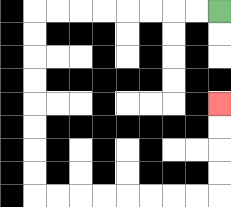{'start': '[9, 0]', 'end': '[9, 4]', 'path_directions': 'L,L,L,L,L,L,L,L,D,D,D,D,D,D,D,D,R,R,R,R,R,R,R,R,U,U,U,U', 'path_coordinates': '[[9, 0], [8, 0], [7, 0], [6, 0], [5, 0], [4, 0], [3, 0], [2, 0], [1, 0], [1, 1], [1, 2], [1, 3], [1, 4], [1, 5], [1, 6], [1, 7], [1, 8], [2, 8], [3, 8], [4, 8], [5, 8], [6, 8], [7, 8], [8, 8], [9, 8], [9, 7], [9, 6], [9, 5], [9, 4]]'}